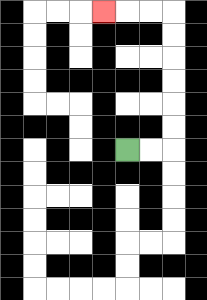{'start': '[5, 6]', 'end': '[4, 0]', 'path_directions': 'R,R,U,U,U,U,U,U,L,L,L', 'path_coordinates': '[[5, 6], [6, 6], [7, 6], [7, 5], [7, 4], [7, 3], [7, 2], [7, 1], [7, 0], [6, 0], [5, 0], [4, 0]]'}